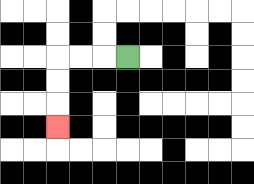{'start': '[5, 2]', 'end': '[2, 5]', 'path_directions': 'L,L,L,D,D,D', 'path_coordinates': '[[5, 2], [4, 2], [3, 2], [2, 2], [2, 3], [2, 4], [2, 5]]'}